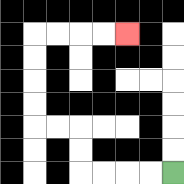{'start': '[7, 7]', 'end': '[5, 1]', 'path_directions': 'L,L,L,L,U,U,L,L,U,U,U,U,R,R,R,R', 'path_coordinates': '[[7, 7], [6, 7], [5, 7], [4, 7], [3, 7], [3, 6], [3, 5], [2, 5], [1, 5], [1, 4], [1, 3], [1, 2], [1, 1], [2, 1], [3, 1], [4, 1], [5, 1]]'}